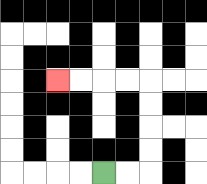{'start': '[4, 7]', 'end': '[2, 3]', 'path_directions': 'R,R,U,U,U,U,L,L,L,L', 'path_coordinates': '[[4, 7], [5, 7], [6, 7], [6, 6], [6, 5], [6, 4], [6, 3], [5, 3], [4, 3], [3, 3], [2, 3]]'}